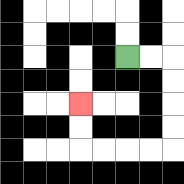{'start': '[5, 2]', 'end': '[3, 4]', 'path_directions': 'R,R,D,D,D,D,L,L,L,L,U,U', 'path_coordinates': '[[5, 2], [6, 2], [7, 2], [7, 3], [7, 4], [7, 5], [7, 6], [6, 6], [5, 6], [4, 6], [3, 6], [3, 5], [3, 4]]'}